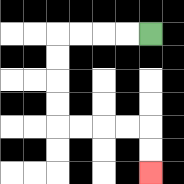{'start': '[6, 1]', 'end': '[6, 7]', 'path_directions': 'L,L,L,L,D,D,D,D,R,R,R,R,D,D', 'path_coordinates': '[[6, 1], [5, 1], [4, 1], [3, 1], [2, 1], [2, 2], [2, 3], [2, 4], [2, 5], [3, 5], [4, 5], [5, 5], [6, 5], [6, 6], [6, 7]]'}